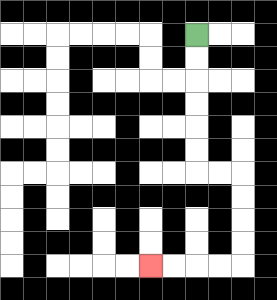{'start': '[8, 1]', 'end': '[6, 11]', 'path_directions': 'D,D,D,D,D,D,R,R,D,D,D,D,L,L,L,L', 'path_coordinates': '[[8, 1], [8, 2], [8, 3], [8, 4], [8, 5], [8, 6], [8, 7], [9, 7], [10, 7], [10, 8], [10, 9], [10, 10], [10, 11], [9, 11], [8, 11], [7, 11], [6, 11]]'}